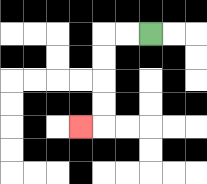{'start': '[6, 1]', 'end': '[3, 5]', 'path_directions': 'L,L,D,D,D,D,L', 'path_coordinates': '[[6, 1], [5, 1], [4, 1], [4, 2], [4, 3], [4, 4], [4, 5], [3, 5]]'}